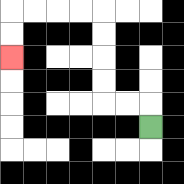{'start': '[6, 5]', 'end': '[0, 2]', 'path_directions': 'U,L,L,U,U,U,U,L,L,L,L,D,D', 'path_coordinates': '[[6, 5], [6, 4], [5, 4], [4, 4], [4, 3], [4, 2], [4, 1], [4, 0], [3, 0], [2, 0], [1, 0], [0, 0], [0, 1], [0, 2]]'}